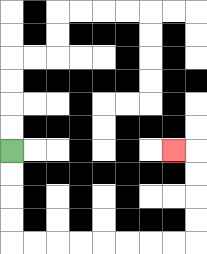{'start': '[0, 6]', 'end': '[7, 6]', 'path_directions': 'D,D,D,D,R,R,R,R,R,R,R,R,U,U,U,U,L', 'path_coordinates': '[[0, 6], [0, 7], [0, 8], [0, 9], [0, 10], [1, 10], [2, 10], [3, 10], [4, 10], [5, 10], [6, 10], [7, 10], [8, 10], [8, 9], [8, 8], [8, 7], [8, 6], [7, 6]]'}